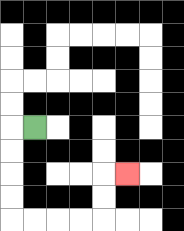{'start': '[1, 5]', 'end': '[5, 7]', 'path_directions': 'L,D,D,D,D,R,R,R,R,U,U,R', 'path_coordinates': '[[1, 5], [0, 5], [0, 6], [0, 7], [0, 8], [0, 9], [1, 9], [2, 9], [3, 9], [4, 9], [4, 8], [4, 7], [5, 7]]'}